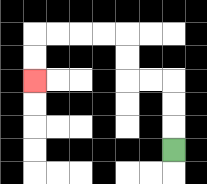{'start': '[7, 6]', 'end': '[1, 3]', 'path_directions': 'U,U,U,L,L,U,U,L,L,L,L,D,D', 'path_coordinates': '[[7, 6], [7, 5], [7, 4], [7, 3], [6, 3], [5, 3], [5, 2], [5, 1], [4, 1], [3, 1], [2, 1], [1, 1], [1, 2], [1, 3]]'}